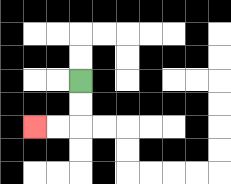{'start': '[3, 3]', 'end': '[1, 5]', 'path_directions': 'D,D,L,L', 'path_coordinates': '[[3, 3], [3, 4], [3, 5], [2, 5], [1, 5]]'}